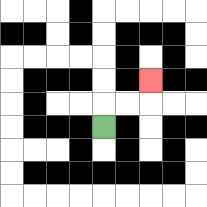{'start': '[4, 5]', 'end': '[6, 3]', 'path_directions': 'U,R,R,U', 'path_coordinates': '[[4, 5], [4, 4], [5, 4], [6, 4], [6, 3]]'}